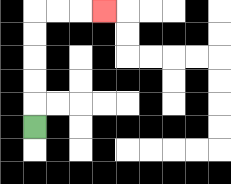{'start': '[1, 5]', 'end': '[4, 0]', 'path_directions': 'U,U,U,U,U,R,R,R', 'path_coordinates': '[[1, 5], [1, 4], [1, 3], [1, 2], [1, 1], [1, 0], [2, 0], [3, 0], [4, 0]]'}